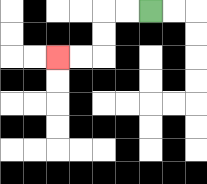{'start': '[6, 0]', 'end': '[2, 2]', 'path_directions': 'L,L,D,D,L,L', 'path_coordinates': '[[6, 0], [5, 0], [4, 0], [4, 1], [4, 2], [3, 2], [2, 2]]'}